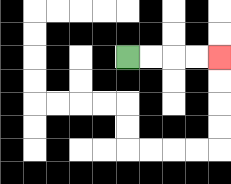{'start': '[5, 2]', 'end': '[9, 2]', 'path_directions': 'R,R,R,R', 'path_coordinates': '[[5, 2], [6, 2], [7, 2], [8, 2], [9, 2]]'}